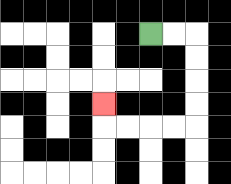{'start': '[6, 1]', 'end': '[4, 4]', 'path_directions': 'R,R,D,D,D,D,L,L,L,L,U', 'path_coordinates': '[[6, 1], [7, 1], [8, 1], [8, 2], [8, 3], [8, 4], [8, 5], [7, 5], [6, 5], [5, 5], [4, 5], [4, 4]]'}